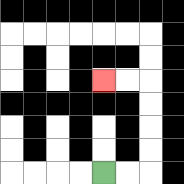{'start': '[4, 7]', 'end': '[4, 3]', 'path_directions': 'R,R,U,U,U,U,L,L', 'path_coordinates': '[[4, 7], [5, 7], [6, 7], [6, 6], [6, 5], [6, 4], [6, 3], [5, 3], [4, 3]]'}